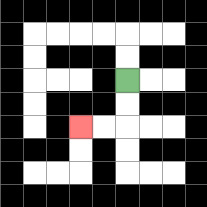{'start': '[5, 3]', 'end': '[3, 5]', 'path_directions': 'D,D,L,L', 'path_coordinates': '[[5, 3], [5, 4], [5, 5], [4, 5], [3, 5]]'}